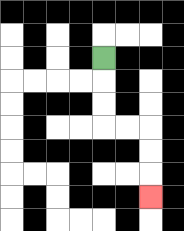{'start': '[4, 2]', 'end': '[6, 8]', 'path_directions': 'D,D,D,R,R,D,D,D', 'path_coordinates': '[[4, 2], [4, 3], [4, 4], [4, 5], [5, 5], [6, 5], [6, 6], [6, 7], [6, 8]]'}